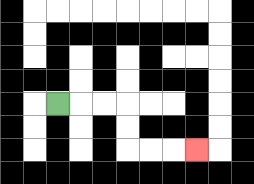{'start': '[2, 4]', 'end': '[8, 6]', 'path_directions': 'R,R,R,D,D,R,R,R', 'path_coordinates': '[[2, 4], [3, 4], [4, 4], [5, 4], [5, 5], [5, 6], [6, 6], [7, 6], [8, 6]]'}